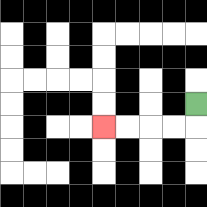{'start': '[8, 4]', 'end': '[4, 5]', 'path_directions': 'D,L,L,L,L', 'path_coordinates': '[[8, 4], [8, 5], [7, 5], [6, 5], [5, 5], [4, 5]]'}